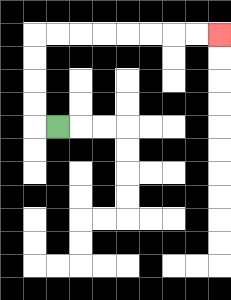{'start': '[2, 5]', 'end': '[9, 1]', 'path_directions': 'L,U,U,U,U,R,R,R,R,R,R,R,R', 'path_coordinates': '[[2, 5], [1, 5], [1, 4], [1, 3], [1, 2], [1, 1], [2, 1], [3, 1], [4, 1], [5, 1], [6, 1], [7, 1], [8, 1], [9, 1]]'}